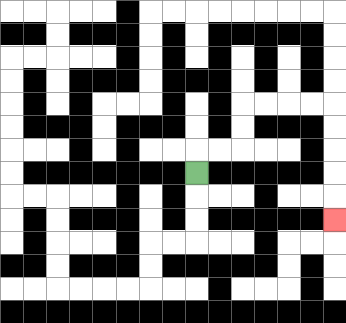{'start': '[8, 7]', 'end': '[14, 9]', 'path_directions': 'U,R,R,U,U,R,R,R,R,D,D,D,D,D', 'path_coordinates': '[[8, 7], [8, 6], [9, 6], [10, 6], [10, 5], [10, 4], [11, 4], [12, 4], [13, 4], [14, 4], [14, 5], [14, 6], [14, 7], [14, 8], [14, 9]]'}